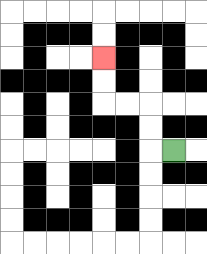{'start': '[7, 6]', 'end': '[4, 2]', 'path_directions': 'L,U,U,L,L,U,U', 'path_coordinates': '[[7, 6], [6, 6], [6, 5], [6, 4], [5, 4], [4, 4], [4, 3], [4, 2]]'}